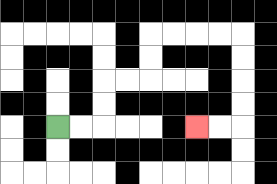{'start': '[2, 5]', 'end': '[8, 5]', 'path_directions': 'R,R,U,U,R,R,U,U,R,R,R,R,D,D,D,D,L,L', 'path_coordinates': '[[2, 5], [3, 5], [4, 5], [4, 4], [4, 3], [5, 3], [6, 3], [6, 2], [6, 1], [7, 1], [8, 1], [9, 1], [10, 1], [10, 2], [10, 3], [10, 4], [10, 5], [9, 5], [8, 5]]'}